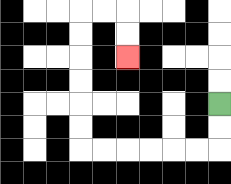{'start': '[9, 4]', 'end': '[5, 2]', 'path_directions': 'D,D,L,L,L,L,L,L,U,U,U,U,U,U,R,R,D,D', 'path_coordinates': '[[9, 4], [9, 5], [9, 6], [8, 6], [7, 6], [6, 6], [5, 6], [4, 6], [3, 6], [3, 5], [3, 4], [3, 3], [3, 2], [3, 1], [3, 0], [4, 0], [5, 0], [5, 1], [5, 2]]'}